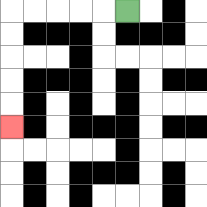{'start': '[5, 0]', 'end': '[0, 5]', 'path_directions': 'L,L,L,L,L,D,D,D,D,D', 'path_coordinates': '[[5, 0], [4, 0], [3, 0], [2, 0], [1, 0], [0, 0], [0, 1], [0, 2], [0, 3], [0, 4], [0, 5]]'}